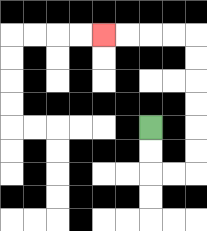{'start': '[6, 5]', 'end': '[4, 1]', 'path_directions': 'D,D,R,R,U,U,U,U,U,U,L,L,L,L', 'path_coordinates': '[[6, 5], [6, 6], [6, 7], [7, 7], [8, 7], [8, 6], [8, 5], [8, 4], [8, 3], [8, 2], [8, 1], [7, 1], [6, 1], [5, 1], [4, 1]]'}